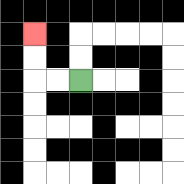{'start': '[3, 3]', 'end': '[1, 1]', 'path_directions': 'L,L,U,U', 'path_coordinates': '[[3, 3], [2, 3], [1, 3], [1, 2], [1, 1]]'}